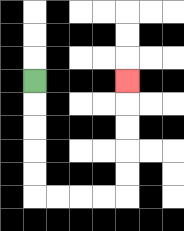{'start': '[1, 3]', 'end': '[5, 3]', 'path_directions': 'D,D,D,D,D,R,R,R,R,U,U,U,U,U', 'path_coordinates': '[[1, 3], [1, 4], [1, 5], [1, 6], [1, 7], [1, 8], [2, 8], [3, 8], [4, 8], [5, 8], [5, 7], [5, 6], [5, 5], [5, 4], [5, 3]]'}